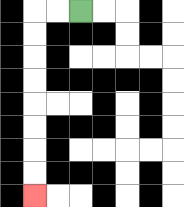{'start': '[3, 0]', 'end': '[1, 8]', 'path_directions': 'L,L,D,D,D,D,D,D,D,D', 'path_coordinates': '[[3, 0], [2, 0], [1, 0], [1, 1], [1, 2], [1, 3], [1, 4], [1, 5], [1, 6], [1, 7], [1, 8]]'}